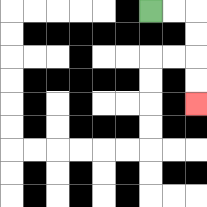{'start': '[6, 0]', 'end': '[8, 4]', 'path_directions': 'R,R,D,D,D,D', 'path_coordinates': '[[6, 0], [7, 0], [8, 0], [8, 1], [8, 2], [8, 3], [8, 4]]'}